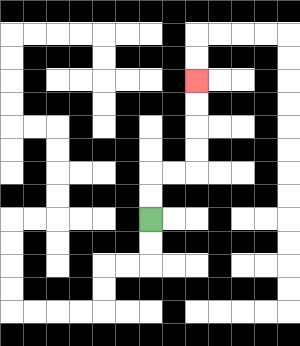{'start': '[6, 9]', 'end': '[8, 3]', 'path_directions': 'U,U,R,R,U,U,U,U', 'path_coordinates': '[[6, 9], [6, 8], [6, 7], [7, 7], [8, 7], [8, 6], [8, 5], [8, 4], [8, 3]]'}